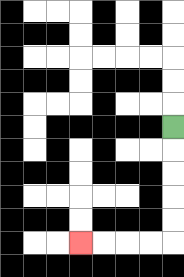{'start': '[7, 5]', 'end': '[3, 10]', 'path_directions': 'D,D,D,D,D,L,L,L,L', 'path_coordinates': '[[7, 5], [7, 6], [7, 7], [7, 8], [7, 9], [7, 10], [6, 10], [5, 10], [4, 10], [3, 10]]'}